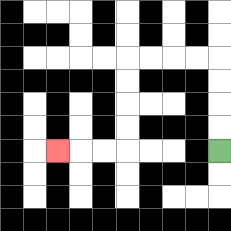{'start': '[9, 6]', 'end': '[2, 6]', 'path_directions': 'U,U,U,U,L,L,L,L,D,D,D,D,L,L,L', 'path_coordinates': '[[9, 6], [9, 5], [9, 4], [9, 3], [9, 2], [8, 2], [7, 2], [6, 2], [5, 2], [5, 3], [5, 4], [5, 5], [5, 6], [4, 6], [3, 6], [2, 6]]'}